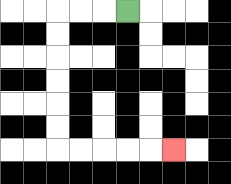{'start': '[5, 0]', 'end': '[7, 6]', 'path_directions': 'L,L,L,D,D,D,D,D,D,R,R,R,R,R', 'path_coordinates': '[[5, 0], [4, 0], [3, 0], [2, 0], [2, 1], [2, 2], [2, 3], [2, 4], [2, 5], [2, 6], [3, 6], [4, 6], [5, 6], [6, 6], [7, 6]]'}